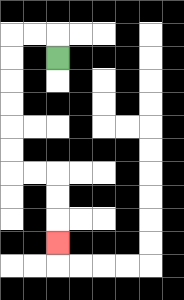{'start': '[2, 2]', 'end': '[2, 10]', 'path_directions': 'U,L,L,D,D,D,D,D,D,R,R,D,D,D', 'path_coordinates': '[[2, 2], [2, 1], [1, 1], [0, 1], [0, 2], [0, 3], [0, 4], [0, 5], [0, 6], [0, 7], [1, 7], [2, 7], [2, 8], [2, 9], [2, 10]]'}